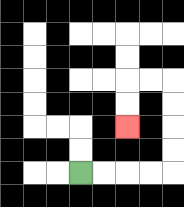{'start': '[3, 7]', 'end': '[5, 5]', 'path_directions': 'R,R,R,R,U,U,U,U,L,L,D,D', 'path_coordinates': '[[3, 7], [4, 7], [5, 7], [6, 7], [7, 7], [7, 6], [7, 5], [7, 4], [7, 3], [6, 3], [5, 3], [5, 4], [5, 5]]'}